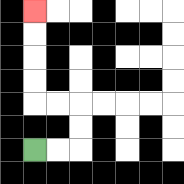{'start': '[1, 6]', 'end': '[1, 0]', 'path_directions': 'R,R,U,U,L,L,U,U,U,U', 'path_coordinates': '[[1, 6], [2, 6], [3, 6], [3, 5], [3, 4], [2, 4], [1, 4], [1, 3], [1, 2], [1, 1], [1, 0]]'}